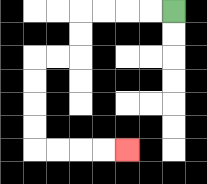{'start': '[7, 0]', 'end': '[5, 6]', 'path_directions': 'L,L,L,L,D,D,L,L,D,D,D,D,R,R,R,R', 'path_coordinates': '[[7, 0], [6, 0], [5, 0], [4, 0], [3, 0], [3, 1], [3, 2], [2, 2], [1, 2], [1, 3], [1, 4], [1, 5], [1, 6], [2, 6], [3, 6], [4, 6], [5, 6]]'}